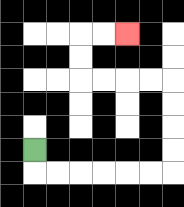{'start': '[1, 6]', 'end': '[5, 1]', 'path_directions': 'D,R,R,R,R,R,R,U,U,U,U,L,L,L,L,U,U,R,R', 'path_coordinates': '[[1, 6], [1, 7], [2, 7], [3, 7], [4, 7], [5, 7], [6, 7], [7, 7], [7, 6], [7, 5], [7, 4], [7, 3], [6, 3], [5, 3], [4, 3], [3, 3], [3, 2], [3, 1], [4, 1], [5, 1]]'}